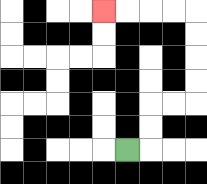{'start': '[5, 6]', 'end': '[4, 0]', 'path_directions': 'R,U,U,R,R,U,U,U,U,L,L,L,L', 'path_coordinates': '[[5, 6], [6, 6], [6, 5], [6, 4], [7, 4], [8, 4], [8, 3], [8, 2], [8, 1], [8, 0], [7, 0], [6, 0], [5, 0], [4, 0]]'}